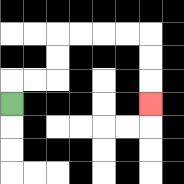{'start': '[0, 4]', 'end': '[6, 4]', 'path_directions': 'U,R,R,U,U,R,R,R,R,D,D,D', 'path_coordinates': '[[0, 4], [0, 3], [1, 3], [2, 3], [2, 2], [2, 1], [3, 1], [4, 1], [5, 1], [6, 1], [6, 2], [6, 3], [6, 4]]'}